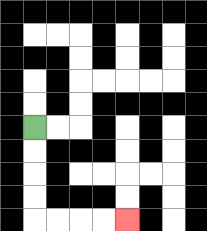{'start': '[1, 5]', 'end': '[5, 9]', 'path_directions': 'D,D,D,D,R,R,R,R', 'path_coordinates': '[[1, 5], [1, 6], [1, 7], [1, 8], [1, 9], [2, 9], [3, 9], [4, 9], [5, 9]]'}